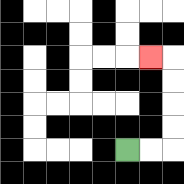{'start': '[5, 6]', 'end': '[6, 2]', 'path_directions': 'R,R,U,U,U,U,L', 'path_coordinates': '[[5, 6], [6, 6], [7, 6], [7, 5], [7, 4], [7, 3], [7, 2], [6, 2]]'}